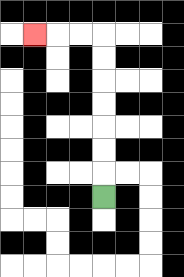{'start': '[4, 8]', 'end': '[1, 1]', 'path_directions': 'U,U,U,U,U,U,U,L,L,L', 'path_coordinates': '[[4, 8], [4, 7], [4, 6], [4, 5], [4, 4], [4, 3], [4, 2], [4, 1], [3, 1], [2, 1], [1, 1]]'}